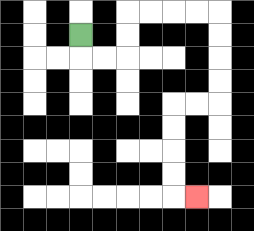{'start': '[3, 1]', 'end': '[8, 8]', 'path_directions': 'D,R,R,U,U,R,R,R,R,D,D,D,D,L,L,D,D,D,D,R', 'path_coordinates': '[[3, 1], [3, 2], [4, 2], [5, 2], [5, 1], [5, 0], [6, 0], [7, 0], [8, 0], [9, 0], [9, 1], [9, 2], [9, 3], [9, 4], [8, 4], [7, 4], [7, 5], [7, 6], [7, 7], [7, 8], [8, 8]]'}